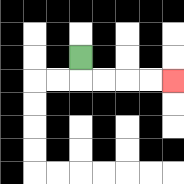{'start': '[3, 2]', 'end': '[7, 3]', 'path_directions': 'D,R,R,R,R', 'path_coordinates': '[[3, 2], [3, 3], [4, 3], [5, 3], [6, 3], [7, 3]]'}